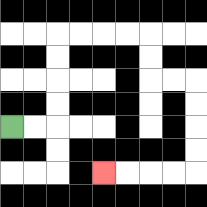{'start': '[0, 5]', 'end': '[4, 7]', 'path_directions': 'R,R,U,U,U,U,R,R,R,R,D,D,R,R,D,D,D,D,L,L,L,L', 'path_coordinates': '[[0, 5], [1, 5], [2, 5], [2, 4], [2, 3], [2, 2], [2, 1], [3, 1], [4, 1], [5, 1], [6, 1], [6, 2], [6, 3], [7, 3], [8, 3], [8, 4], [8, 5], [8, 6], [8, 7], [7, 7], [6, 7], [5, 7], [4, 7]]'}